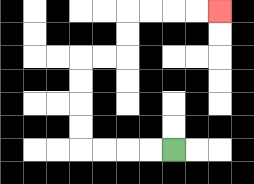{'start': '[7, 6]', 'end': '[9, 0]', 'path_directions': 'L,L,L,L,U,U,U,U,R,R,U,U,R,R,R,R', 'path_coordinates': '[[7, 6], [6, 6], [5, 6], [4, 6], [3, 6], [3, 5], [3, 4], [3, 3], [3, 2], [4, 2], [5, 2], [5, 1], [5, 0], [6, 0], [7, 0], [8, 0], [9, 0]]'}